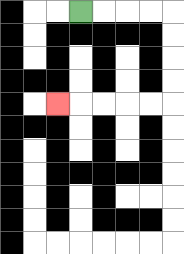{'start': '[3, 0]', 'end': '[2, 4]', 'path_directions': 'R,R,R,R,D,D,D,D,L,L,L,L,L', 'path_coordinates': '[[3, 0], [4, 0], [5, 0], [6, 0], [7, 0], [7, 1], [7, 2], [7, 3], [7, 4], [6, 4], [5, 4], [4, 4], [3, 4], [2, 4]]'}